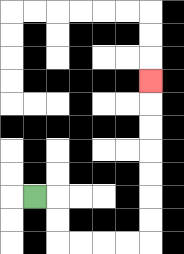{'start': '[1, 8]', 'end': '[6, 3]', 'path_directions': 'R,D,D,R,R,R,R,U,U,U,U,U,U,U', 'path_coordinates': '[[1, 8], [2, 8], [2, 9], [2, 10], [3, 10], [4, 10], [5, 10], [6, 10], [6, 9], [6, 8], [6, 7], [6, 6], [6, 5], [6, 4], [6, 3]]'}